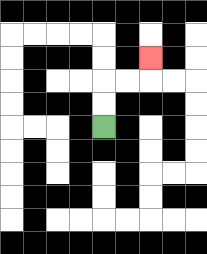{'start': '[4, 5]', 'end': '[6, 2]', 'path_directions': 'U,U,R,R,U', 'path_coordinates': '[[4, 5], [4, 4], [4, 3], [5, 3], [6, 3], [6, 2]]'}